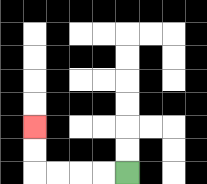{'start': '[5, 7]', 'end': '[1, 5]', 'path_directions': 'L,L,L,L,U,U', 'path_coordinates': '[[5, 7], [4, 7], [3, 7], [2, 7], [1, 7], [1, 6], [1, 5]]'}